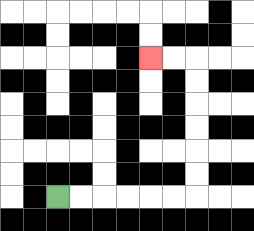{'start': '[2, 8]', 'end': '[6, 2]', 'path_directions': 'R,R,R,R,R,R,U,U,U,U,U,U,L,L', 'path_coordinates': '[[2, 8], [3, 8], [4, 8], [5, 8], [6, 8], [7, 8], [8, 8], [8, 7], [8, 6], [8, 5], [8, 4], [8, 3], [8, 2], [7, 2], [6, 2]]'}